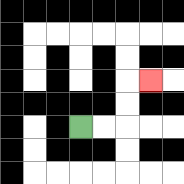{'start': '[3, 5]', 'end': '[6, 3]', 'path_directions': 'R,R,U,U,R', 'path_coordinates': '[[3, 5], [4, 5], [5, 5], [5, 4], [5, 3], [6, 3]]'}